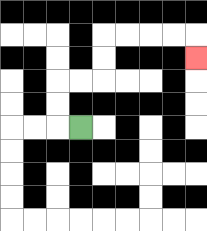{'start': '[3, 5]', 'end': '[8, 2]', 'path_directions': 'L,U,U,R,R,U,U,R,R,R,R,D', 'path_coordinates': '[[3, 5], [2, 5], [2, 4], [2, 3], [3, 3], [4, 3], [4, 2], [4, 1], [5, 1], [6, 1], [7, 1], [8, 1], [8, 2]]'}